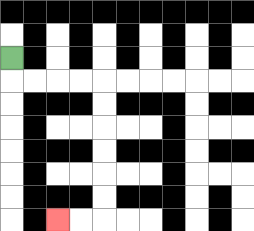{'start': '[0, 2]', 'end': '[2, 9]', 'path_directions': 'D,R,R,R,R,D,D,D,D,D,D,L,L', 'path_coordinates': '[[0, 2], [0, 3], [1, 3], [2, 3], [3, 3], [4, 3], [4, 4], [4, 5], [4, 6], [4, 7], [4, 8], [4, 9], [3, 9], [2, 9]]'}